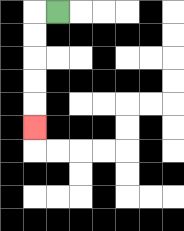{'start': '[2, 0]', 'end': '[1, 5]', 'path_directions': 'L,D,D,D,D,D', 'path_coordinates': '[[2, 0], [1, 0], [1, 1], [1, 2], [1, 3], [1, 4], [1, 5]]'}